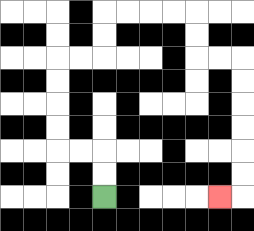{'start': '[4, 8]', 'end': '[9, 8]', 'path_directions': 'U,U,L,L,U,U,U,U,R,R,U,U,R,R,R,R,D,D,R,R,D,D,D,D,D,D,L', 'path_coordinates': '[[4, 8], [4, 7], [4, 6], [3, 6], [2, 6], [2, 5], [2, 4], [2, 3], [2, 2], [3, 2], [4, 2], [4, 1], [4, 0], [5, 0], [6, 0], [7, 0], [8, 0], [8, 1], [8, 2], [9, 2], [10, 2], [10, 3], [10, 4], [10, 5], [10, 6], [10, 7], [10, 8], [9, 8]]'}